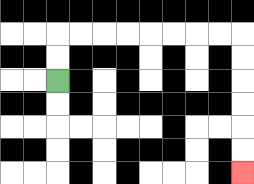{'start': '[2, 3]', 'end': '[10, 7]', 'path_directions': 'U,U,R,R,R,R,R,R,R,R,D,D,D,D,D,D', 'path_coordinates': '[[2, 3], [2, 2], [2, 1], [3, 1], [4, 1], [5, 1], [6, 1], [7, 1], [8, 1], [9, 1], [10, 1], [10, 2], [10, 3], [10, 4], [10, 5], [10, 6], [10, 7]]'}